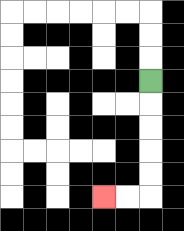{'start': '[6, 3]', 'end': '[4, 8]', 'path_directions': 'D,D,D,D,D,L,L', 'path_coordinates': '[[6, 3], [6, 4], [6, 5], [6, 6], [6, 7], [6, 8], [5, 8], [4, 8]]'}